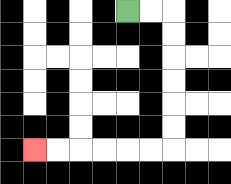{'start': '[5, 0]', 'end': '[1, 6]', 'path_directions': 'R,R,D,D,D,D,D,D,L,L,L,L,L,L', 'path_coordinates': '[[5, 0], [6, 0], [7, 0], [7, 1], [7, 2], [7, 3], [7, 4], [7, 5], [7, 6], [6, 6], [5, 6], [4, 6], [3, 6], [2, 6], [1, 6]]'}